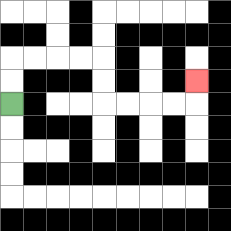{'start': '[0, 4]', 'end': '[8, 3]', 'path_directions': 'U,U,R,R,R,R,D,D,R,R,R,R,U', 'path_coordinates': '[[0, 4], [0, 3], [0, 2], [1, 2], [2, 2], [3, 2], [4, 2], [4, 3], [4, 4], [5, 4], [6, 4], [7, 4], [8, 4], [8, 3]]'}